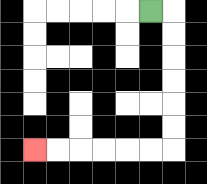{'start': '[6, 0]', 'end': '[1, 6]', 'path_directions': 'R,D,D,D,D,D,D,L,L,L,L,L,L', 'path_coordinates': '[[6, 0], [7, 0], [7, 1], [7, 2], [7, 3], [7, 4], [7, 5], [7, 6], [6, 6], [5, 6], [4, 6], [3, 6], [2, 6], [1, 6]]'}